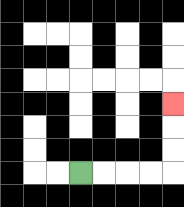{'start': '[3, 7]', 'end': '[7, 4]', 'path_directions': 'R,R,R,R,U,U,U', 'path_coordinates': '[[3, 7], [4, 7], [5, 7], [6, 7], [7, 7], [7, 6], [7, 5], [7, 4]]'}